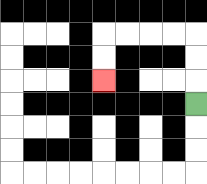{'start': '[8, 4]', 'end': '[4, 3]', 'path_directions': 'U,U,U,L,L,L,L,D,D', 'path_coordinates': '[[8, 4], [8, 3], [8, 2], [8, 1], [7, 1], [6, 1], [5, 1], [4, 1], [4, 2], [4, 3]]'}